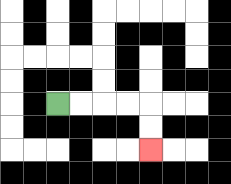{'start': '[2, 4]', 'end': '[6, 6]', 'path_directions': 'R,R,R,R,D,D', 'path_coordinates': '[[2, 4], [3, 4], [4, 4], [5, 4], [6, 4], [6, 5], [6, 6]]'}